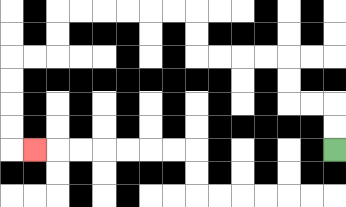{'start': '[14, 6]', 'end': '[1, 6]', 'path_directions': 'U,U,L,L,U,U,L,L,L,L,U,U,L,L,L,L,L,L,D,D,L,L,D,D,D,D,R', 'path_coordinates': '[[14, 6], [14, 5], [14, 4], [13, 4], [12, 4], [12, 3], [12, 2], [11, 2], [10, 2], [9, 2], [8, 2], [8, 1], [8, 0], [7, 0], [6, 0], [5, 0], [4, 0], [3, 0], [2, 0], [2, 1], [2, 2], [1, 2], [0, 2], [0, 3], [0, 4], [0, 5], [0, 6], [1, 6]]'}